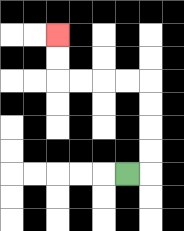{'start': '[5, 7]', 'end': '[2, 1]', 'path_directions': 'R,U,U,U,U,L,L,L,L,U,U', 'path_coordinates': '[[5, 7], [6, 7], [6, 6], [6, 5], [6, 4], [6, 3], [5, 3], [4, 3], [3, 3], [2, 3], [2, 2], [2, 1]]'}